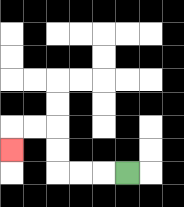{'start': '[5, 7]', 'end': '[0, 6]', 'path_directions': 'L,L,L,U,U,L,L,D', 'path_coordinates': '[[5, 7], [4, 7], [3, 7], [2, 7], [2, 6], [2, 5], [1, 5], [0, 5], [0, 6]]'}